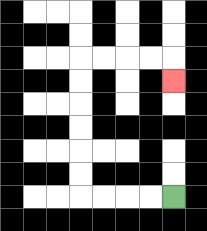{'start': '[7, 8]', 'end': '[7, 3]', 'path_directions': 'L,L,L,L,U,U,U,U,U,U,R,R,R,R,D', 'path_coordinates': '[[7, 8], [6, 8], [5, 8], [4, 8], [3, 8], [3, 7], [3, 6], [3, 5], [3, 4], [3, 3], [3, 2], [4, 2], [5, 2], [6, 2], [7, 2], [7, 3]]'}